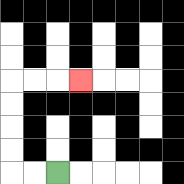{'start': '[2, 7]', 'end': '[3, 3]', 'path_directions': 'L,L,U,U,U,U,R,R,R', 'path_coordinates': '[[2, 7], [1, 7], [0, 7], [0, 6], [0, 5], [0, 4], [0, 3], [1, 3], [2, 3], [3, 3]]'}